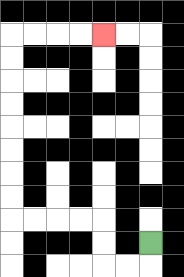{'start': '[6, 10]', 'end': '[4, 1]', 'path_directions': 'D,L,L,U,U,L,L,L,L,U,U,U,U,U,U,U,U,R,R,R,R', 'path_coordinates': '[[6, 10], [6, 11], [5, 11], [4, 11], [4, 10], [4, 9], [3, 9], [2, 9], [1, 9], [0, 9], [0, 8], [0, 7], [0, 6], [0, 5], [0, 4], [0, 3], [0, 2], [0, 1], [1, 1], [2, 1], [3, 1], [4, 1]]'}